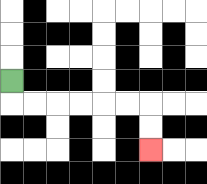{'start': '[0, 3]', 'end': '[6, 6]', 'path_directions': 'D,R,R,R,R,R,R,D,D', 'path_coordinates': '[[0, 3], [0, 4], [1, 4], [2, 4], [3, 4], [4, 4], [5, 4], [6, 4], [6, 5], [6, 6]]'}